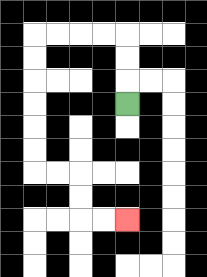{'start': '[5, 4]', 'end': '[5, 9]', 'path_directions': 'U,U,U,L,L,L,L,D,D,D,D,D,D,R,R,D,D,R,R', 'path_coordinates': '[[5, 4], [5, 3], [5, 2], [5, 1], [4, 1], [3, 1], [2, 1], [1, 1], [1, 2], [1, 3], [1, 4], [1, 5], [1, 6], [1, 7], [2, 7], [3, 7], [3, 8], [3, 9], [4, 9], [5, 9]]'}